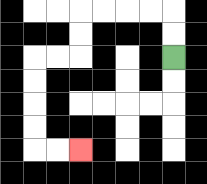{'start': '[7, 2]', 'end': '[3, 6]', 'path_directions': 'U,U,L,L,L,L,D,D,L,L,D,D,D,D,R,R', 'path_coordinates': '[[7, 2], [7, 1], [7, 0], [6, 0], [5, 0], [4, 0], [3, 0], [3, 1], [3, 2], [2, 2], [1, 2], [1, 3], [1, 4], [1, 5], [1, 6], [2, 6], [3, 6]]'}